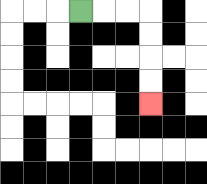{'start': '[3, 0]', 'end': '[6, 4]', 'path_directions': 'R,R,R,D,D,D,D', 'path_coordinates': '[[3, 0], [4, 0], [5, 0], [6, 0], [6, 1], [6, 2], [6, 3], [6, 4]]'}